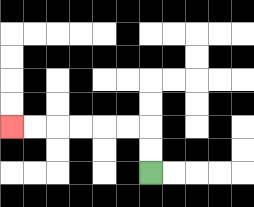{'start': '[6, 7]', 'end': '[0, 5]', 'path_directions': 'U,U,L,L,L,L,L,L', 'path_coordinates': '[[6, 7], [6, 6], [6, 5], [5, 5], [4, 5], [3, 5], [2, 5], [1, 5], [0, 5]]'}